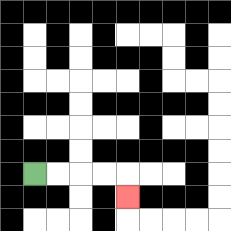{'start': '[1, 7]', 'end': '[5, 8]', 'path_directions': 'R,R,R,R,D', 'path_coordinates': '[[1, 7], [2, 7], [3, 7], [4, 7], [5, 7], [5, 8]]'}